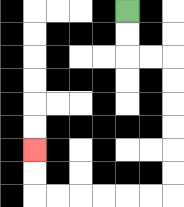{'start': '[5, 0]', 'end': '[1, 6]', 'path_directions': 'D,D,R,R,D,D,D,D,D,D,L,L,L,L,L,L,U,U', 'path_coordinates': '[[5, 0], [5, 1], [5, 2], [6, 2], [7, 2], [7, 3], [7, 4], [7, 5], [7, 6], [7, 7], [7, 8], [6, 8], [5, 8], [4, 8], [3, 8], [2, 8], [1, 8], [1, 7], [1, 6]]'}